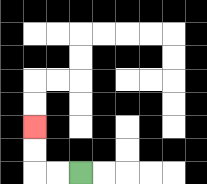{'start': '[3, 7]', 'end': '[1, 5]', 'path_directions': 'L,L,U,U', 'path_coordinates': '[[3, 7], [2, 7], [1, 7], [1, 6], [1, 5]]'}